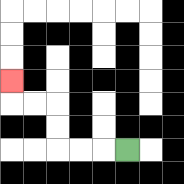{'start': '[5, 6]', 'end': '[0, 3]', 'path_directions': 'L,L,L,U,U,L,L,U', 'path_coordinates': '[[5, 6], [4, 6], [3, 6], [2, 6], [2, 5], [2, 4], [1, 4], [0, 4], [0, 3]]'}